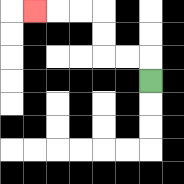{'start': '[6, 3]', 'end': '[1, 0]', 'path_directions': 'U,L,L,U,U,L,L,L', 'path_coordinates': '[[6, 3], [6, 2], [5, 2], [4, 2], [4, 1], [4, 0], [3, 0], [2, 0], [1, 0]]'}